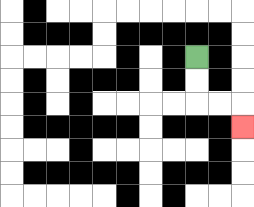{'start': '[8, 2]', 'end': '[10, 5]', 'path_directions': 'D,D,R,R,D', 'path_coordinates': '[[8, 2], [8, 3], [8, 4], [9, 4], [10, 4], [10, 5]]'}